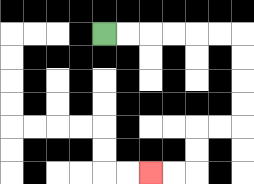{'start': '[4, 1]', 'end': '[6, 7]', 'path_directions': 'R,R,R,R,R,R,D,D,D,D,L,L,D,D,L,L', 'path_coordinates': '[[4, 1], [5, 1], [6, 1], [7, 1], [8, 1], [9, 1], [10, 1], [10, 2], [10, 3], [10, 4], [10, 5], [9, 5], [8, 5], [8, 6], [8, 7], [7, 7], [6, 7]]'}